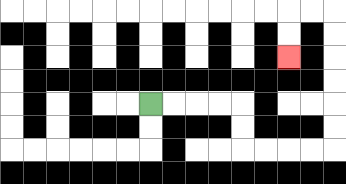{'start': '[6, 4]', 'end': '[12, 2]', 'path_directions': 'R,R,R,R,D,D,R,R,R,R,U,U,U,U,U,U,L,L,D,D', 'path_coordinates': '[[6, 4], [7, 4], [8, 4], [9, 4], [10, 4], [10, 5], [10, 6], [11, 6], [12, 6], [13, 6], [14, 6], [14, 5], [14, 4], [14, 3], [14, 2], [14, 1], [14, 0], [13, 0], [12, 0], [12, 1], [12, 2]]'}